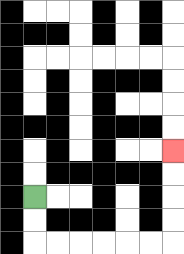{'start': '[1, 8]', 'end': '[7, 6]', 'path_directions': 'D,D,R,R,R,R,R,R,U,U,U,U', 'path_coordinates': '[[1, 8], [1, 9], [1, 10], [2, 10], [3, 10], [4, 10], [5, 10], [6, 10], [7, 10], [7, 9], [7, 8], [7, 7], [7, 6]]'}